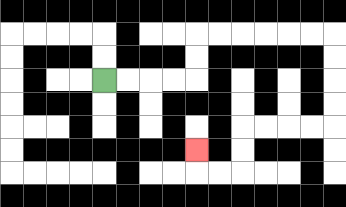{'start': '[4, 3]', 'end': '[8, 6]', 'path_directions': 'R,R,R,R,U,U,R,R,R,R,R,R,D,D,D,D,L,L,L,L,D,D,L,L,U', 'path_coordinates': '[[4, 3], [5, 3], [6, 3], [7, 3], [8, 3], [8, 2], [8, 1], [9, 1], [10, 1], [11, 1], [12, 1], [13, 1], [14, 1], [14, 2], [14, 3], [14, 4], [14, 5], [13, 5], [12, 5], [11, 5], [10, 5], [10, 6], [10, 7], [9, 7], [8, 7], [8, 6]]'}